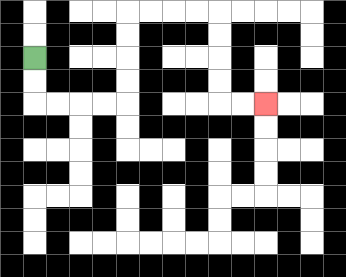{'start': '[1, 2]', 'end': '[11, 4]', 'path_directions': 'D,D,R,R,R,R,U,U,U,U,R,R,R,R,D,D,D,D,R,R', 'path_coordinates': '[[1, 2], [1, 3], [1, 4], [2, 4], [3, 4], [4, 4], [5, 4], [5, 3], [5, 2], [5, 1], [5, 0], [6, 0], [7, 0], [8, 0], [9, 0], [9, 1], [9, 2], [9, 3], [9, 4], [10, 4], [11, 4]]'}